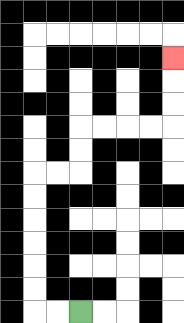{'start': '[3, 13]', 'end': '[7, 2]', 'path_directions': 'L,L,U,U,U,U,U,U,R,R,U,U,R,R,R,R,U,U,U', 'path_coordinates': '[[3, 13], [2, 13], [1, 13], [1, 12], [1, 11], [1, 10], [1, 9], [1, 8], [1, 7], [2, 7], [3, 7], [3, 6], [3, 5], [4, 5], [5, 5], [6, 5], [7, 5], [7, 4], [7, 3], [7, 2]]'}